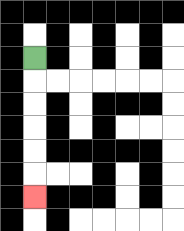{'start': '[1, 2]', 'end': '[1, 8]', 'path_directions': 'D,D,D,D,D,D', 'path_coordinates': '[[1, 2], [1, 3], [1, 4], [1, 5], [1, 6], [1, 7], [1, 8]]'}